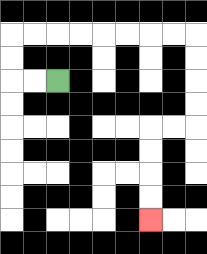{'start': '[2, 3]', 'end': '[6, 9]', 'path_directions': 'L,L,U,U,R,R,R,R,R,R,R,R,D,D,D,D,L,L,D,D,D,D', 'path_coordinates': '[[2, 3], [1, 3], [0, 3], [0, 2], [0, 1], [1, 1], [2, 1], [3, 1], [4, 1], [5, 1], [6, 1], [7, 1], [8, 1], [8, 2], [8, 3], [8, 4], [8, 5], [7, 5], [6, 5], [6, 6], [6, 7], [6, 8], [6, 9]]'}